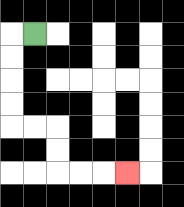{'start': '[1, 1]', 'end': '[5, 7]', 'path_directions': 'L,D,D,D,D,R,R,D,D,R,R,R', 'path_coordinates': '[[1, 1], [0, 1], [0, 2], [0, 3], [0, 4], [0, 5], [1, 5], [2, 5], [2, 6], [2, 7], [3, 7], [4, 7], [5, 7]]'}